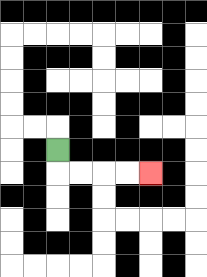{'start': '[2, 6]', 'end': '[6, 7]', 'path_directions': 'D,R,R,R,R', 'path_coordinates': '[[2, 6], [2, 7], [3, 7], [4, 7], [5, 7], [6, 7]]'}